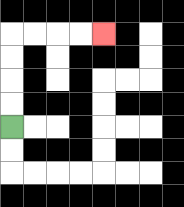{'start': '[0, 5]', 'end': '[4, 1]', 'path_directions': 'U,U,U,U,R,R,R,R', 'path_coordinates': '[[0, 5], [0, 4], [0, 3], [0, 2], [0, 1], [1, 1], [2, 1], [3, 1], [4, 1]]'}